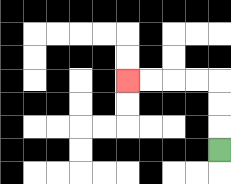{'start': '[9, 6]', 'end': '[5, 3]', 'path_directions': 'U,U,U,L,L,L,L', 'path_coordinates': '[[9, 6], [9, 5], [9, 4], [9, 3], [8, 3], [7, 3], [6, 3], [5, 3]]'}